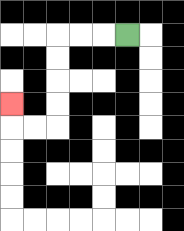{'start': '[5, 1]', 'end': '[0, 4]', 'path_directions': 'L,L,L,D,D,D,D,L,L,U', 'path_coordinates': '[[5, 1], [4, 1], [3, 1], [2, 1], [2, 2], [2, 3], [2, 4], [2, 5], [1, 5], [0, 5], [0, 4]]'}